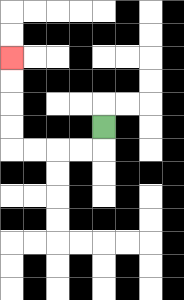{'start': '[4, 5]', 'end': '[0, 2]', 'path_directions': 'D,L,L,L,L,U,U,U,U', 'path_coordinates': '[[4, 5], [4, 6], [3, 6], [2, 6], [1, 6], [0, 6], [0, 5], [0, 4], [0, 3], [0, 2]]'}